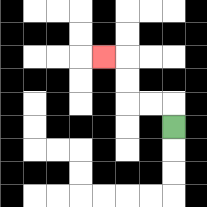{'start': '[7, 5]', 'end': '[4, 2]', 'path_directions': 'U,L,L,U,U,L', 'path_coordinates': '[[7, 5], [7, 4], [6, 4], [5, 4], [5, 3], [5, 2], [4, 2]]'}